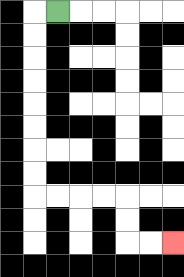{'start': '[2, 0]', 'end': '[7, 10]', 'path_directions': 'L,D,D,D,D,D,D,D,D,R,R,R,R,D,D,R,R', 'path_coordinates': '[[2, 0], [1, 0], [1, 1], [1, 2], [1, 3], [1, 4], [1, 5], [1, 6], [1, 7], [1, 8], [2, 8], [3, 8], [4, 8], [5, 8], [5, 9], [5, 10], [6, 10], [7, 10]]'}